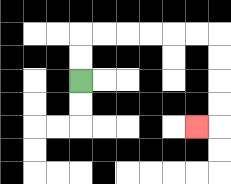{'start': '[3, 3]', 'end': '[8, 5]', 'path_directions': 'U,U,R,R,R,R,R,R,D,D,D,D,L', 'path_coordinates': '[[3, 3], [3, 2], [3, 1], [4, 1], [5, 1], [6, 1], [7, 1], [8, 1], [9, 1], [9, 2], [9, 3], [9, 4], [9, 5], [8, 5]]'}